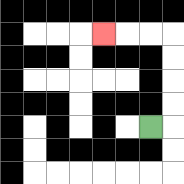{'start': '[6, 5]', 'end': '[4, 1]', 'path_directions': 'R,U,U,U,U,L,L,L', 'path_coordinates': '[[6, 5], [7, 5], [7, 4], [7, 3], [7, 2], [7, 1], [6, 1], [5, 1], [4, 1]]'}